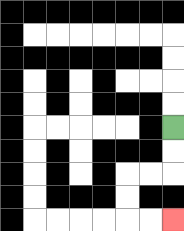{'start': '[7, 5]', 'end': '[7, 9]', 'path_directions': 'D,D,L,L,D,D,R,R', 'path_coordinates': '[[7, 5], [7, 6], [7, 7], [6, 7], [5, 7], [5, 8], [5, 9], [6, 9], [7, 9]]'}